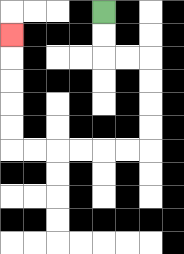{'start': '[4, 0]', 'end': '[0, 1]', 'path_directions': 'D,D,R,R,D,D,D,D,L,L,L,L,L,L,U,U,U,U,U', 'path_coordinates': '[[4, 0], [4, 1], [4, 2], [5, 2], [6, 2], [6, 3], [6, 4], [6, 5], [6, 6], [5, 6], [4, 6], [3, 6], [2, 6], [1, 6], [0, 6], [0, 5], [0, 4], [0, 3], [0, 2], [0, 1]]'}